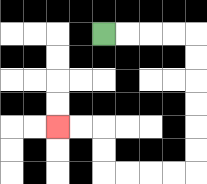{'start': '[4, 1]', 'end': '[2, 5]', 'path_directions': 'R,R,R,R,D,D,D,D,D,D,L,L,L,L,U,U,L,L', 'path_coordinates': '[[4, 1], [5, 1], [6, 1], [7, 1], [8, 1], [8, 2], [8, 3], [8, 4], [8, 5], [8, 6], [8, 7], [7, 7], [6, 7], [5, 7], [4, 7], [4, 6], [4, 5], [3, 5], [2, 5]]'}